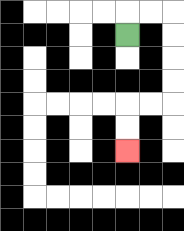{'start': '[5, 1]', 'end': '[5, 6]', 'path_directions': 'U,R,R,D,D,D,D,L,L,D,D', 'path_coordinates': '[[5, 1], [5, 0], [6, 0], [7, 0], [7, 1], [7, 2], [7, 3], [7, 4], [6, 4], [5, 4], [5, 5], [5, 6]]'}